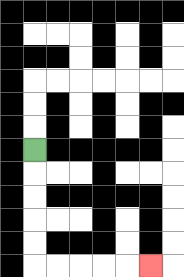{'start': '[1, 6]', 'end': '[6, 11]', 'path_directions': 'D,D,D,D,D,R,R,R,R,R', 'path_coordinates': '[[1, 6], [1, 7], [1, 8], [1, 9], [1, 10], [1, 11], [2, 11], [3, 11], [4, 11], [5, 11], [6, 11]]'}